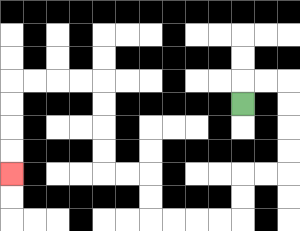{'start': '[10, 4]', 'end': '[0, 7]', 'path_directions': 'U,R,R,D,D,D,D,L,L,D,D,L,L,L,L,U,U,L,L,U,U,U,U,L,L,L,L,D,D,D,D', 'path_coordinates': '[[10, 4], [10, 3], [11, 3], [12, 3], [12, 4], [12, 5], [12, 6], [12, 7], [11, 7], [10, 7], [10, 8], [10, 9], [9, 9], [8, 9], [7, 9], [6, 9], [6, 8], [6, 7], [5, 7], [4, 7], [4, 6], [4, 5], [4, 4], [4, 3], [3, 3], [2, 3], [1, 3], [0, 3], [0, 4], [0, 5], [0, 6], [0, 7]]'}